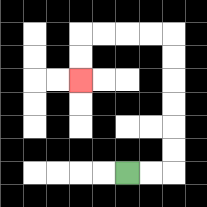{'start': '[5, 7]', 'end': '[3, 3]', 'path_directions': 'R,R,U,U,U,U,U,U,L,L,L,L,D,D', 'path_coordinates': '[[5, 7], [6, 7], [7, 7], [7, 6], [7, 5], [7, 4], [7, 3], [7, 2], [7, 1], [6, 1], [5, 1], [4, 1], [3, 1], [3, 2], [3, 3]]'}